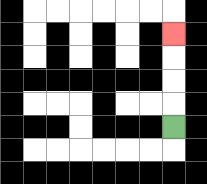{'start': '[7, 5]', 'end': '[7, 1]', 'path_directions': 'U,U,U,U', 'path_coordinates': '[[7, 5], [7, 4], [7, 3], [7, 2], [7, 1]]'}